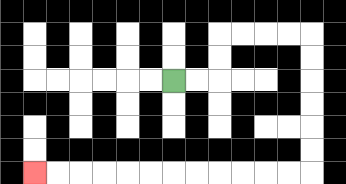{'start': '[7, 3]', 'end': '[1, 7]', 'path_directions': 'R,R,U,U,R,R,R,R,D,D,D,D,D,D,L,L,L,L,L,L,L,L,L,L,L,L', 'path_coordinates': '[[7, 3], [8, 3], [9, 3], [9, 2], [9, 1], [10, 1], [11, 1], [12, 1], [13, 1], [13, 2], [13, 3], [13, 4], [13, 5], [13, 6], [13, 7], [12, 7], [11, 7], [10, 7], [9, 7], [8, 7], [7, 7], [6, 7], [5, 7], [4, 7], [3, 7], [2, 7], [1, 7]]'}